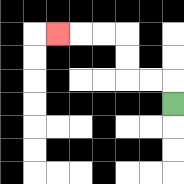{'start': '[7, 4]', 'end': '[2, 1]', 'path_directions': 'U,L,L,U,U,L,L,L', 'path_coordinates': '[[7, 4], [7, 3], [6, 3], [5, 3], [5, 2], [5, 1], [4, 1], [3, 1], [2, 1]]'}